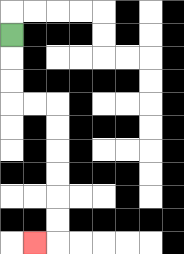{'start': '[0, 1]', 'end': '[1, 10]', 'path_directions': 'D,D,D,R,R,D,D,D,D,D,D,L', 'path_coordinates': '[[0, 1], [0, 2], [0, 3], [0, 4], [1, 4], [2, 4], [2, 5], [2, 6], [2, 7], [2, 8], [2, 9], [2, 10], [1, 10]]'}